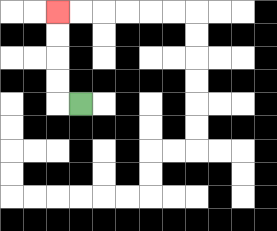{'start': '[3, 4]', 'end': '[2, 0]', 'path_directions': 'L,U,U,U,U', 'path_coordinates': '[[3, 4], [2, 4], [2, 3], [2, 2], [2, 1], [2, 0]]'}